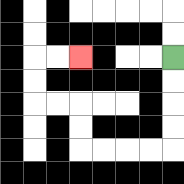{'start': '[7, 2]', 'end': '[3, 2]', 'path_directions': 'D,D,D,D,L,L,L,L,U,U,L,L,U,U,R,R', 'path_coordinates': '[[7, 2], [7, 3], [7, 4], [7, 5], [7, 6], [6, 6], [5, 6], [4, 6], [3, 6], [3, 5], [3, 4], [2, 4], [1, 4], [1, 3], [1, 2], [2, 2], [3, 2]]'}